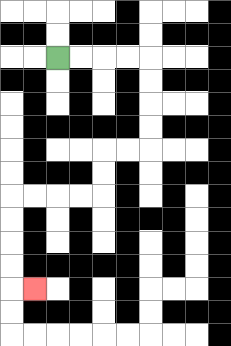{'start': '[2, 2]', 'end': '[1, 12]', 'path_directions': 'R,R,R,R,D,D,D,D,L,L,D,D,L,L,L,L,D,D,D,D,R', 'path_coordinates': '[[2, 2], [3, 2], [4, 2], [5, 2], [6, 2], [6, 3], [6, 4], [6, 5], [6, 6], [5, 6], [4, 6], [4, 7], [4, 8], [3, 8], [2, 8], [1, 8], [0, 8], [0, 9], [0, 10], [0, 11], [0, 12], [1, 12]]'}